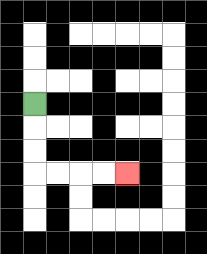{'start': '[1, 4]', 'end': '[5, 7]', 'path_directions': 'D,D,D,R,R,R,R', 'path_coordinates': '[[1, 4], [1, 5], [1, 6], [1, 7], [2, 7], [3, 7], [4, 7], [5, 7]]'}